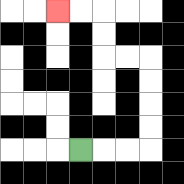{'start': '[3, 6]', 'end': '[2, 0]', 'path_directions': 'R,R,R,U,U,U,U,L,L,U,U,L,L', 'path_coordinates': '[[3, 6], [4, 6], [5, 6], [6, 6], [6, 5], [6, 4], [6, 3], [6, 2], [5, 2], [4, 2], [4, 1], [4, 0], [3, 0], [2, 0]]'}